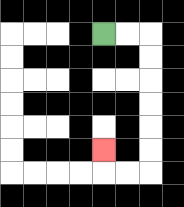{'start': '[4, 1]', 'end': '[4, 6]', 'path_directions': 'R,R,D,D,D,D,D,D,L,L,U', 'path_coordinates': '[[4, 1], [5, 1], [6, 1], [6, 2], [6, 3], [6, 4], [6, 5], [6, 6], [6, 7], [5, 7], [4, 7], [4, 6]]'}